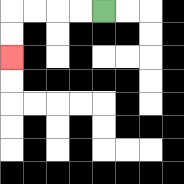{'start': '[4, 0]', 'end': '[0, 2]', 'path_directions': 'L,L,L,L,D,D', 'path_coordinates': '[[4, 0], [3, 0], [2, 0], [1, 0], [0, 0], [0, 1], [0, 2]]'}